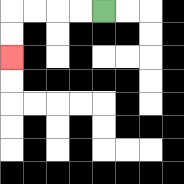{'start': '[4, 0]', 'end': '[0, 2]', 'path_directions': 'L,L,L,L,D,D', 'path_coordinates': '[[4, 0], [3, 0], [2, 0], [1, 0], [0, 0], [0, 1], [0, 2]]'}